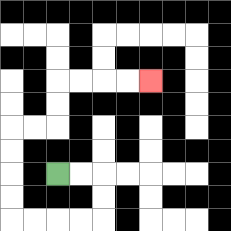{'start': '[2, 7]', 'end': '[6, 3]', 'path_directions': 'R,R,D,D,L,L,L,L,U,U,U,U,R,R,U,U,R,R,R,R', 'path_coordinates': '[[2, 7], [3, 7], [4, 7], [4, 8], [4, 9], [3, 9], [2, 9], [1, 9], [0, 9], [0, 8], [0, 7], [0, 6], [0, 5], [1, 5], [2, 5], [2, 4], [2, 3], [3, 3], [4, 3], [5, 3], [6, 3]]'}